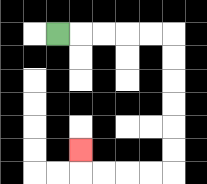{'start': '[2, 1]', 'end': '[3, 6]', 'path_directions': 'R,R,R,R,R,D,D,D,D,D,D,L,L,L,L,U', 'path_coordinates': '[[2, 1], [3, 1], [4, 1], [5, 1], [6, 1], [7, 1], [7, 2], [7, 3], [7, 4], [7, 5], [7, 6], [7, 7], [6, 7], [5, 7], [4, 7], [3, 7], [3, 6]]'}